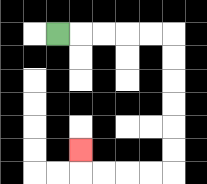{'start': '[2, 1]', 'end': '[3, 6]', 'path_directions': 'R,R,R,R,R,D,D,D,D,D,D,L,L,L,L,U', 'path_coordinates': '[[2, 1], [3, 1], [4, 1], [5, 1], [6, 1], [7, 1], [7, 2], [7, 3], [7, 4], [7, 5], [7, 6], [7, 7], [6, 7], [5, 7], [4, 7], [3, 7], [3, 6]]'}